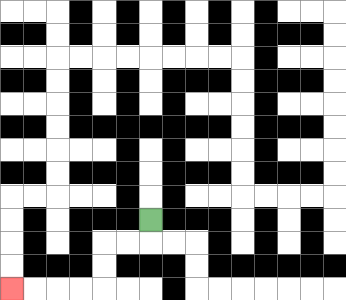{'start': '[6, 9]', 'end': '[0, 12]', 'path_directions': 'D,L,L,D,D,L,L,L,L', 'path_coordinates': '[[6, 9], [6, 10], [5, 10], [4, 10], [4, 11], [4, 12], [3, 12], [2, 12], [1, 12], [0, 12]]'}